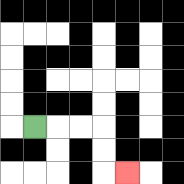{'start': '[1, 5]', 'end': '[5, 7]', 'path_directions': 'R,R,R,D,D,R', 'path_coordinates': '[[1, 5], [2, 5], [3, 5], [4, 5], [4, 6], [4, 7], [5, 7]]'}